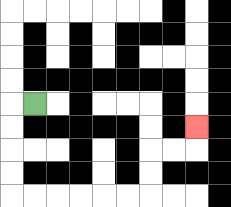{'start': '[1, 4]', 'end': '[8, 5]', 'path_directions': 'L,D,D,D,D,R,R,R,R,R,R,U,U,R,R,U', 'path_coordinates': '[[1, 4], [0, 4], [0, 5], [0, 6], [0, 7], [0, 8], [1, 8], [2, 8], [3, 8], [4, 8], [5, 8], [6, 8], [6, 7], [6, 6], [7, 6], [8, 6], [8, 5]]'}